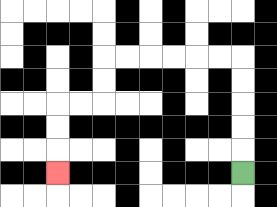{'start': '[10, 7]', 'end': '[2, 7]', 'path_directions': 'U,U,U,U,U,L,L,L,L,L,L,D,D,L,L,D,D,D', 'path_coordinates': '[[10, 7], [10, 6], [10, 5], [10, 4], [10, 3], [10, 2], [9, 2], [8, 2], [7, 2], [6, 2], [5, 2], [4, 2], [4, 3], [4, 4], [3, 4], [2, 4], [2, 5], [2, 6], [2, 7]]'}